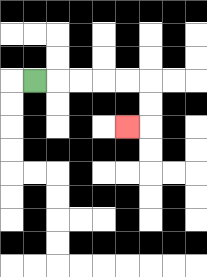{'start': '[1, 3]', 'end': '[5, 5]', 'path_directions': 'R,R,R,R,R,D,D,L', 'path_coordinates': '[[1, 3], [2, 3], [3, 3], [4, 3], [5, 3], [6, 3], [6, 4], [6, 5], [5, 5]]'}